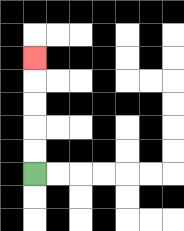{'start': '[1, 7]', 'end': '[1, 2]', 'path_directions': 'U,U,U,U,U', 'path_coordinates': '[[1, 7], [1, 6], [1, 5], [1, 4], [1, 3], [1, 2]]'}